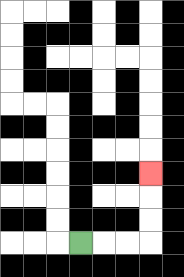{'start': '[3, 10]', 'end': '[6, 7]', 'path_directions': 'R,R,R,U,U,U', 'path_coordinates': '[[3, 10], [4, 10], [5, 10], [6, 10], [6, 9], [6, 8], [6, 7]]'}